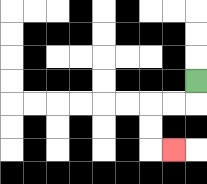{'start': '[8, 3]', 'end': '[7, 6]', 'path_directions': 'D,L,L,D,D,R', 'path_coordinates': '[[8, 3], [8, 4], [7, 4], [6, 4], [6, 5], [6, 6], [7, 6]]'}